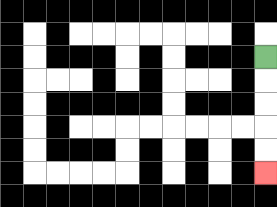{'start': '[11, 2]', 'end': '[11, 7]', 'path_directions': 'D,D,D,D,D', 'path_coordinates': '[[11, 2], [11, 3], [11, 4], [11, 5], [11, 6], [11, 7]]'}